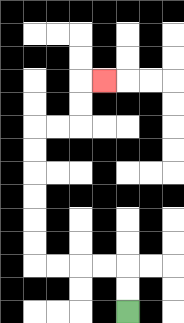{'start': '[5, 13]', 'end': '[4, 3]', 'path_directions': 'U,U,L,L,L,L,U,U,U,U,U,U,R,R,U,U,R', 'path_coordinates': '[[5, 13], [5, 12], [5, 11], [4, 11], [3, 11], [2, 11], [1, 11], [1, 10], [1, 9], [1, 8], [1, 7], [1, 6], [1, 5], [2, 5], [3, 5], [3, 4], [3, 3], [4, 3]]'}